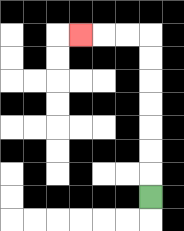{'start': '[6, 8]', 'end': '[3, 1]', 'path_directions': 'U,U,U,U,U,U,U,L,L,L', 'path_coordinates': '[[6, 8], [6, 7], [6, 6], [6, 5], [6, 4], [6, 3], [6, 2], [6, 1], [5, 1], [4, 1], [3, 1]]'}